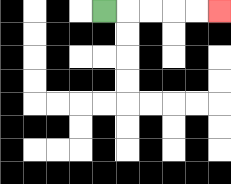{'start': '[4, 0]', 'end': '[9, 0]', 'path_directions': 'R,R,R,R,R', 'path_coordinates': '[[4, 0], [5, 0], [6, 0], [7, 0], [8, 0], [9, 0]]'}